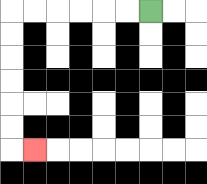{'start': '[6, 0]', 'end': '[1, 6]', 'path_directions': 'L,L,L,L,L,L,D,D,D,D,D,D,R', 'path_coordinates': '[[6, 0], [5, 0], [4, 0], [3, 0], [2, 0], [1, 0], [0, 0], [0, 1], [0, 2], [0, 3], [0, 4], [0, 5], [0, 6], [1, 6]]'}